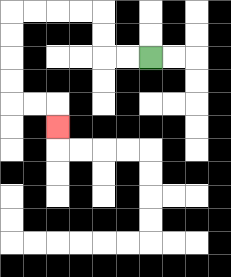{'start': '[6, 2]', 'end': '[2, 5]', 'path_directions': 'L,L,U,U,L,L,L,L,D,D,D,D,R,R,D', 'path_coordinates': '[[6, 2], [5, 2], [4, 2], [4, 1], [4, 0], [3, 0], [2, 0], [1, 0], [0, 0], [0, 1], [0, 2], [0, 3], [0, 4], [1, 4], [2, 4], [2, 5]]'}